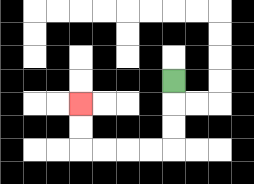{'start': '[7, 3]', 'end': '[3, 4]', 'path_directions': 'D,D,D,L,L,L,L,U,U', 'path_coordinates': '[[7, 3], [7, 4], [7, 5], [7, 6], [6, 6], [5, 6], [4, 6], [3, 6], [3, 5], [3, 4]]'}